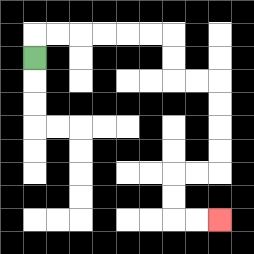{'start': '[1, 2]', 'end': '[9, 9]', 'path_directions': 'U,R,R,R,R,R,R,D,D,R,R,D,D,D,D,L,L,D,D,R,R', 'path_coordinates': '[[1, 2], [1, 1], [2, 1], [3, 1], [4, 1], [5, 1], [6, 1], [7, 1], [7, 2], [7, 3], [8, 3], [9, 3], [9, 4], [9, 5], [9, 6], [9, 7], [8, 7], [7, 7], [7, 8], [7, 9], [8, 9], [9, 9]]'}